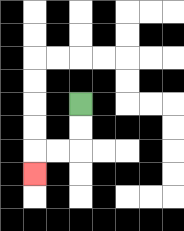{'start': '[3, 4]', 'end': '[1, 7]', 'path_directions': 'D,D,L,L,D', 'path_coordinates': '[[3, 4], [3, 5], [3, 6], [2, 6], [1, 6], [1, 7]]'}